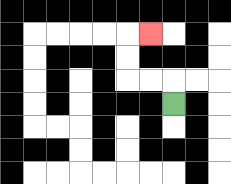{'start': '[7, 4]', 'end': '[6, 1]', 'path_directions': 'U,L,L,U,U,R', 'path_coordinates': '[[7, 4], [7, 3], [6, 3], [5, 3], [5, 2], [5, 1], [6, 1]]'}